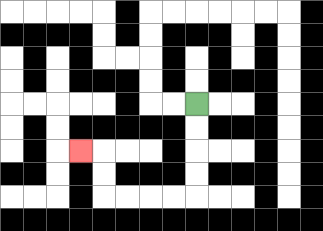{'start': '[8, 4]', 'end': '[3, 6]', 'path_directions': 'D,D,D,D,L,L,L,L,U,U,L', 'path_coordinates': '[[8, 4], [8, 5], [8, 6], [8, 7], [8, 8], [7, 8], [6, 8], [5, 8], [4, 8], [4, 7], [4, 6], [3, 6]]'}